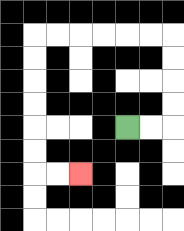{'start': '[5, 5]', 'end': '[3, 7]', 'path_directions': 'R,R,U,U,U,U,L,L,L,L,L,L,D,D,D,D,D,D,R,R', 'path_coordinates': '[[5, 5], [6, 5], [7, 5], [7, 4], [7, 3], [7, 2], [7, 1], [6, 1], [5, 1], [4, 1], [3, 1], [2, 1], [1, 1], [1, 2], [1, 3], [1, 4], [1, 5], [1, 6], [1, 7], [2, 7], [3, 7]]'}